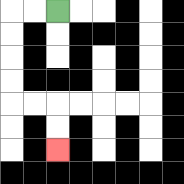{'start': '[2, 0]', 'end': '[2, 6]', 'path_directions': 'L,L,D,D,D,D,R,R,D,D', 'path_coordinates': '[[2, 0], [1, 0], [0, 0], [0, 1], [0, 2], [0, 3], [0, 4], [1, 4], [2, 4], [2, 5], [2, 6]]'}